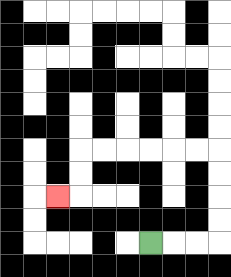{'start': '[6, 10]', 'end': '[2, 8]', 'path_directions': 'R,R,R,U,U,U,U,L,L,L,L,L,L,D,D,L', 'path_coordinates': '[[6, 10], [7, 10], [8, 10], [9, 10], [9, 9], [9, 8], [9, 7], [9, 6], [8, 6], [7, 6], [6, 6], [5, 6], [4, 6], [3, 6], [3, 7], [3, 8], [2, 8]]'}